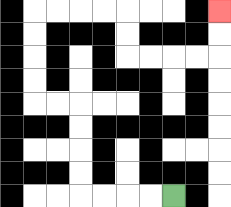{'start': '[7, 8]', 'end': '[9, 0]', 'path_directions': 'L,L,L,L,U,U,U,U,L,L,U,U,U,U,R,R,R,R,D,D,R,R,R,R,U,U', 'path_coordinates': '[[7, 8], [6, 8], [5, 8], [4, 8], [3, 8], [3, 7], [3, 6], [3, 5], [3, 4], [2, 4], [1, 4], [1, 3], [1, 2], [1, 1], [1, 0], [2, 0], [3, 0], [4, 0], [5, 0], [5, 1], [5, 2], [6, 2], [7, 2], [8, 2], [9, 2], [9, 1], [9, 0]]'}